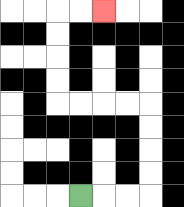{'start': '[3, 8]', 'end': '[4, 0]', 'path_directions': 'R,R,R,U,U,U,U,L,L,L,L,U,U,U,U,R,R', 'path_coordinates': '[[3, 8], [4, 8], [5, 8], [6, 8], [6, 7], [6, 6], [6, 5], [6, 4], [5, 4], [4, 4], [3, 4], [2, 4], [2, 3], [2, 2], [2, 1], [2, 0], [3, 0], [4, 0]]'}